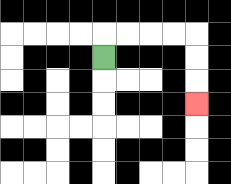{'start': '[4, 2]', 'end': '[8, 4]', 'path_directions': 'U,R,R,R,R,D,D,D', 'path_coordinates': '[[4, 2], [4, 1], [5, 1], [6, 1], [7, 1], [8, 1], [8, 2], [8, 3], [8, 4]]'}